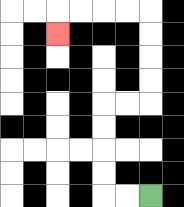{'start': '[6, 8]', 'end': '[2, 1]', 'path_directions': 'L,L,U,U,U,U,R,R,U,U,U,U,L,L,L,L,D', 'path_coordinates': '[[6, 8], [5, 8], [4, 8], [4, 7], [4, 6], [4, 5], [4, 4], [5, 4], [6, 4], [6, 3], [6, 2], [6, 1], [6, 0], [5, 0], [4, 0], [3, 0], [2, 0], [2, 1]]'}